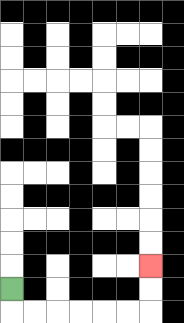{'start': '[0, 12]', 'end': '[6, 11]', 'path_directions': 'D,R,R,R,R,R,R,U,U', 'path_coordinates': '[[0, 12], [0, 13], [1, 13], [2, 13], [3, 13], [4, 13], [5, 13], [6, 13], [6, 12], [6, 11]]'}